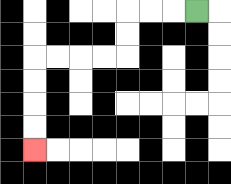{'start': '[8, 0]', 'end': '[1, 6]', 'path_directions': 'L,L,L,D,D,L,L,L,L,D,D,D,D', 'path_coordinates': '[[8, 0], [7, 0], [6, 0], [5, 0], [5, 1], [5, 2], [4, 2], [3, 2], [2, 2], [1, 2], [1, 3], [1, 4], [1, 5], [1, 6]]'}